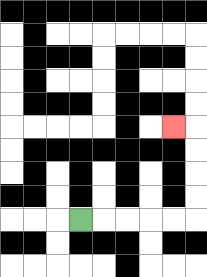{'start': '[3, 9]', 'end': '[7, 5]', 'path_directions': 'R,R,R,R,R,U,U,U,U,L', 'path_coordinates': '[[3, 9], [4, 9], [5, 9], [6, 9], [7, 9], [8, 9], [8, 8], [8, 7], [8, 6], [8, 5], [7, 5]]'}